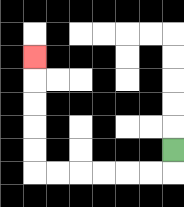{'start': '[7, 6]', 'end': '[1, 2]', 'path_directions': 'D,L,L,L,L,L,L,U,U,U,U,U', 'path_coordinates': '[[7, 6], [7, 7], [6, 7], [5, 7], [4, 7], [3, 7], [2, 7], [1, 7], [1, 6], [1, 5], [1, 4], [1, 3], [1, 2]]'}